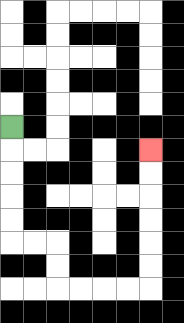{'start': '[0, 5]', 'end': '[6, 6]', 'path_directions': 'D,D,D,D,D,R,R,D,D,R,R,R,R,U,U,U,U,U,U', 'path_coordinates': '[[0, 5], [0, 6], [0, 7], [0, 8], [0, 9], [0, 10], [1, 10], [2, 10], [2, 11], [2, 12], [3, 12], [4, 12], [5, 12], [6, 12], [6, 11], [6, 10], [6, 9], [6, 8], [6, 7], [6, 6]]'}